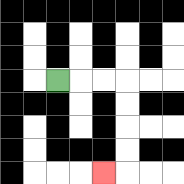{'start': '[2, 3]', 'end': '[4, 7]', 'path_directions': 'R,R,R,D,D,D,D,L', 'path_coordinates': '[[2, 3], [3, 3], [4, 3], [5, 3], [5, 4], [5, 5], [5, 6], [5, 7], [4, 7]]'}